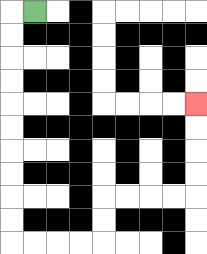{'start': '[1, 0]', 'end': '[8, 4]', 'path_directions': 'L,D,D,D,D,D,D,D,D,D,D,R,R,R,R,U,U,R,R,R,R,U,U,U,U', 'path_coordinates': '[[1, 0], [0, 0], [0, 1], [0, 2], [0, 3], [0, 4], [0, 5], [0, 6], [0, 7], [0, 8], [0, 9], [0, 10], [1, 10], [2, 10], [3, 10], [4, 10], [4, 9], [4, 8], [5, 8], [6, 8], [7, 8], [8, 8], [8, 7], [8, 6], [8, 5], [8, 4]]'}